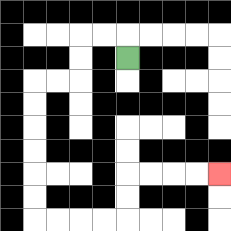{'start': '[5, 2]', 'end': '[9, 7]', 'path_directions': 'U,L,L,D,D,L,L,D,D,D,D,D,D,R,R,R,R,U,U,R,R,R,R', 'path_coordinates': '[[5, 2], [5, 1], [4, 1], [3, 1], [3, 2], [3, 3], [2, 3], [1, 3], [1, 4], [1, 5], [1, 6], [1, 7], [1, 8], [1, 9], [2, 9], [3, 9], [4, 9], [5, 9], [5, 8], [5, 7], [6, 7], [7, 7], [8, 7], [9, 7]]'}